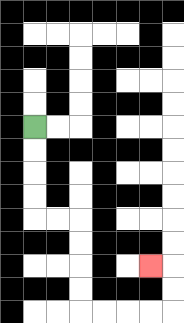{'start': '[1, 5]', 'end': '[6, 11]', 'path_directions': 'D,D,D,D,R,R,D,D,D,D,R,R,R,R,U,U,L', 'path_coordinates': '[[1, 5], [1, 6], [1, 7], [1, 8], [1, 9], [2, 9], [3, 9], [3, 10], [3, 11], [3, 12], [3, 13], [4, 13], [5, 13], [6, 13], [7, 13], [7, 12], [7, 11], [6, 11]]'}